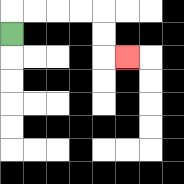{'start': '[0, 1]', 'end': '[5, 2]', 'path_directions': 'U,R,R,R,R,D,D,R', 'path_coordinates': '[[0, 1], [0, 0], [1, 0], [2, 0], [3, 0], [4, 0], [4, 1], [4, 2], [5, 2]]'}